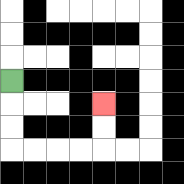{'start': '[0, 3]', 'end': '[4, 4]', 'path_directions': 'D,D,D,R,R,R,R,U,U', 'path_coordinates': '[[0, 3], [0, 4], [0, 5], [0, 6], [1, 6], [2, 6], [3, 6], [4, 6], [4, 5], [4, 4]]'}